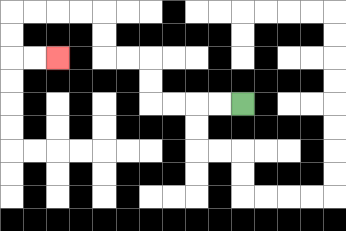{'start': '[10, 4]', 'end': '[2, 2]', 'path_directions': 'L,L,L,L,U,U,L,L,U,U,L,L,L,L,D,D,R,R', 'path_coordinates': '[[10, 4], [9, 4], [8, 4], [7, 4], [6, 4], [6, 3], [6, 2], [5, 2], [4, 2], [4, 1], [4, 0], [3, 0], [2, 0], [1, 0], [0, 0], [0, 1], [0, 2], [1, 2], [2, 2]]'}